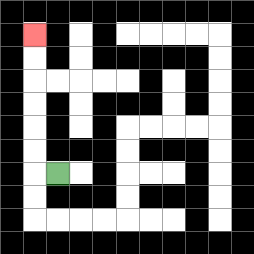{'start': '[2, 7]', 'end': '[1, 1]', 'path_directions': 'L,U,U,U,U,U,U', 'path_coordinates': '[[2, 7], [1, 7], [1, 6], [1, 5], [1, 4], [1, 3], [1, 2], [1, 1]]'}